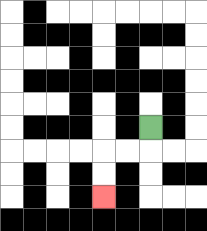{'start': '[6, 5]', 'end': '[4, 8]', 'path_directions': 'D,L,L,D,D', 'path_coordinates': '[[6, 5], [6, 6], [5, 6], [4, 6], [4, 7], [4, 8]]'}